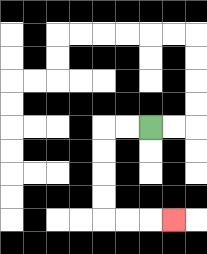{'start': '[6, 5]', 'end': '[7, 9]', 'path_directions': 'L,L,D,D,D,D,R,R,R', 'path_coordinates': '[[6, 5], [5, 5], [4, 5], [4, 6], [4, 7], [4, 8], [4, 9], [5, 9], [6, 9], [7, 9]]'}